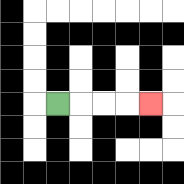{'start': '[2, 4]', 'end': '[6, 4]', 'path_directions': 'R,R,R,R', 'path_coordinates': '[[2, 4], [3, 4], [4, 4], [5, 4], [6, 4]]'}